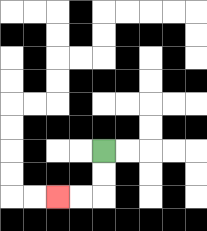{'start': '[4, 6]', 'end': '[2, 8]', 'path_directions': 'D,D,L,L', 'path_coordinates': '[[4, 6], [4, 7], [4, 8], [3, 8], [2, 8]]'}